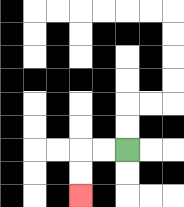{'start': '[5, 6]', 'end': '[3, 8]', 'path_directions': 'L,L,D,D', 'path_coordinates': '[[5, 6], [4, 6], [3, 6], [3, 7], [3, 8]]'}